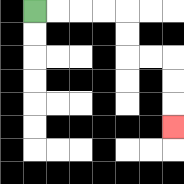{'start': '[1, 0]', 'end': '[7, 5]', 'path_directions': 'R,R,R,R,D,D,R,R,D,D,D', 'path_coordinates': '[[1, 0], [2, 0], [3, 0], [4, 0], [5, 0], [5, 1], [5, 2], [6, 2], [7, 2], [7, 3], [7, 4], [7, 5]]'}